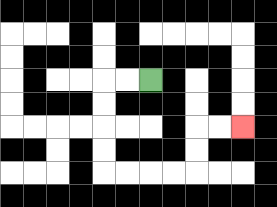{'start': '[6, 3]', 'end': '[10, 5]', 'path_directions': 'L,L,D,D,D,D,R,R,R,R,U,U,R,R', 'path_coordinates': '[[6, 3], [5, 3], [4, 3], [4, 4], [4, 5], [4, 6], [4, 7], [5, 7], [6, 7], [7, 7], [8, 7], [8, 6], [8, 5], [9, 5], [10, 5]]'}